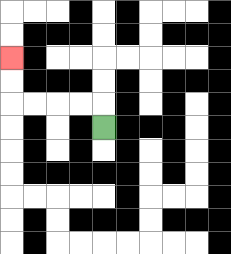{'start': '[4, 5]', 'end': '[0, 2]', 'path_directions': 'U,L,L,L,L,U,U', 'path_coordinates': '[[4, 5], [4, 4], [3, 4], [2, 4], [1, 4], [0, 4], [0, 3], [0, 2]]'}